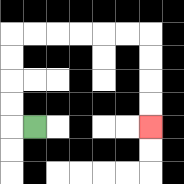{'start': '[1, 5]', 'end': '[6, 5]', 'path_directions': 'L,U,U,U,U,R,R,R,R,R,R,D,D,D,D', 'path_coordinates': '[[1, 5], [0, 5], [0, 4], [0, 3], [0, 2], [0, 1], [1, 1], [2, 1], [3, 1], [4, 1], [5, 1], [6, 1], [6, 2], [6, 3], [6, 4], [6, 5]]'}